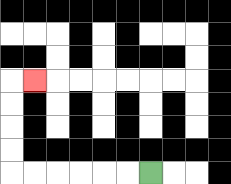{'start': '[6, 7]', 'end': '[1, 3]', 'path_directions': 'L,L,L,L,L,L,U,U,U,U,R', 'path_coordinates': '[[6, 7], [5, 7], [4, 7], [3, 7], [2, 7], [1, 7], [0, 7], [0, 6], [0, 5], [0, 4], [0, 3], [1, 3]]'}